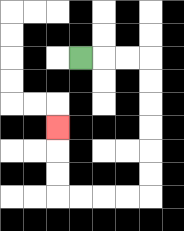{'start': '[3, 2]', 'end': '[2, 5]', 'path_directions': 'R,R,R,D,D,D,D,D,D,L,L,L,L,U,U,U', 'path_coordinates': '[[3, 2], [4, 2], [5, 2], [6, 2], [6, 3], [6, 4], [6, 5], [6, 6], [6, 7], [6, 8], [5, 8], [4, 8], [3, 8], [2, 8], [2, 7], [2, 6], [2, 5]]'}